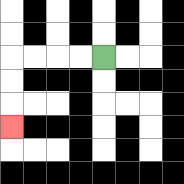{'start': '[4, 2]', 'end': '[0, 5]', 'path_directions': 'L,L,L,L,D,D,D', 'path_coordinates': '[[4, 2], [3, 2], [2, 2], [1, 2], [0, 2], [0, 3], [0, 4], [0, 5]]'}